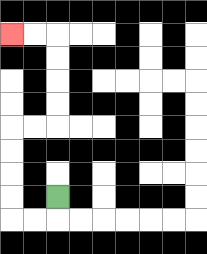{'start': '[2, 8]', 'end': '[0, 1]', 'path_directions': 'D,L,L,U,U,U,U,R,R,U,U,U,U,L,L', 'path_coordinates': '[[2, 8], [2, 9], [1, 9], [0, 9], [0, 8], [0, 7], [0, 6], [0, 5], [1, 5], [2, 5], [2, 4], [2, 3], [2, 2], [2, 1], [1, 1], [0, 1]]'}